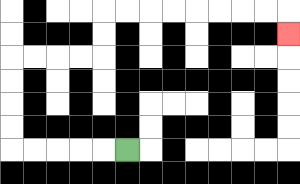{'start': '[5, 6]', 'end': '[12, 1]', 'path_directions': 'L,L,L,L,L,U,U,U,U,R,R,R,R,U,U,R,R,R,R,R,R,R,R,D', 'path_coordinates': '[[5, 6], [4, 6], [3, 6], [2, 6], [1, 6], [0, 6], [0, 5], [0, 4], [0, 3], [0, 2], [1, 2], [2, 2], [3, 2], [4, 2], [4, 1], [4, 0], [5, 0], [6, 0], [7, 0], [8, 0], [9, 0], [10, 0], [11, 0], [12, 0], [12, 1]]'}